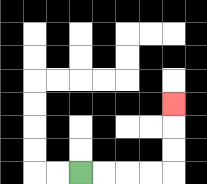{'start': '[3, 7]', 'end': '[7, 4]', 'path_directions': 'R,R,R,R,U,U,U', 'path_coordinates': '[[3, 7], [4, 7], [5, 7], [6, 7], [7, 7], [7, 6], [7, 5], [7, 4]]'}